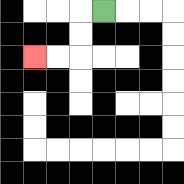{'start': '[4, 0]', 'end': '[1, 2]', 'path_directions': 'L,D,D,L,L', 'path_coordinates': '[[4, 0], [3, 0], [3, 1], [3, 2], [2, 2], [1, 2]]'}